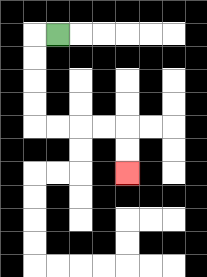{'start': '[2, 1]', 'end': '[5, 7]', 'path_directions': 'L,D,D,D,D,R,R,R,R,D,D', 'path_coordinates': '[[2, 1], [1, 1], [1, 2], [1, 3], [1, 4], [1, 5], [2, 5], [3, 5], [4, 5], [5, 5], [5, 6], [5, 7]]'}